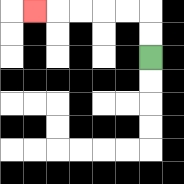{'start': '[6, 2]', 'end': '[1, 0]', 'path_directions': 'U,U,L,L,L,L,L', 'path_coordinates': '[[6, 2], [6, 1], [6, 0], [5, 0], [4, 0], [3, 0], [2, 0], [1, 0]]'}